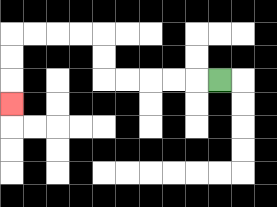{'start': '[9, 3]', 'end': '[0, 4]', 'path_directions': 'L,L,L,L,L,U,U,L,L,L,L,D,D,D', 'path_coordinates': '[[9, 3], [8, 3], [7, 3], [6, 3], [5, 3], [4, 3], [4, 2], [4, 1], [3, 1], [2, 1], [1, 1], [0, 1], [0, 2], [0, 3], [0, 4]]'}